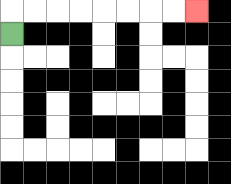{'start': '[0, 1]', 'end': '[8, 0]', 'path_directions': 'U,R,R,R,R,R,R,R,R', 'path_coordinates': '[[0, 1], [0, 0], [1, 0], [2, 0], [3, 0], [4, 0], [5, 0], [6, 0], [7, 0], [8, 0]]'}